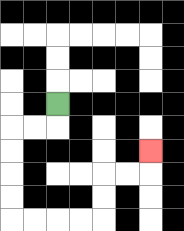{'start': '[2, 4]', 'end': '[6, 6]', 'path_directions': 'D,L,L,D,D,D,D,R,R,R,R,U,U,R,R,U', 'path_coordinates': '[[2, 4], [2, 5], [1, 5], [0, 5], [0, 6], [0, 7], [0, 8], [0, 9], [1, 9], [2, 9], [3, 9], [4, 9], [4, 8], [4, 7], [5, 7], [6, 7], [6, 6]]'}